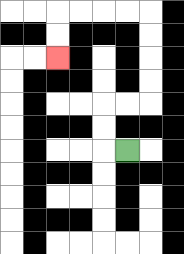{'start': '[5, 6]', 'end': '[2, 2]', 'path_directions': 'L,U,U,R,R,U,U,U,U,L,L,L,L,D,D', 'path_coordinates': '[[5, 6], [4, 6], [4, 5], [4, 4], [5, 4], [6, 4], [6, 3], [6, 2], [6, 1], [6, 0], [5, 0], [4, 0], [3, 0], [2, 0], [2, 1], [2, 2]]'}